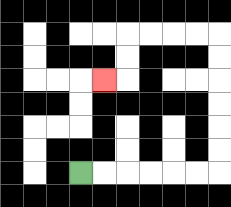{'start': '[3, 7]', 'end': '[4, 3]', 'path_directions': 'R,R,R,R,R,R,U,U,U,U,U,U,L,L,L,L,D,D,L', 'path_coordinates': '[[3, 7], [4, 7], [5, 7], [6, 7], [7, 7], [8, 7], [9, 7], [9, 6], [9, 5], [9, 4], [9, 3], [9, 2], [9, 1], [8, 1], [7, 1], [6, 1], [5, 1], [5, 2], [5, 3], [4, 3]]'}